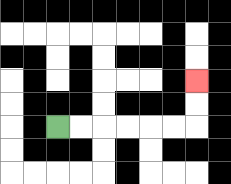{'start': '[2, 5]', 'end': '[8, 3]', 'path_directions': 'R,R,R,R,R,R,U,U', 'path_coordinates': '[[2, 5], [3, 5], [4, 5], [5, 5], [6, 5], [7, 5], [8, 5], [8, 4], [8, 3]]'}